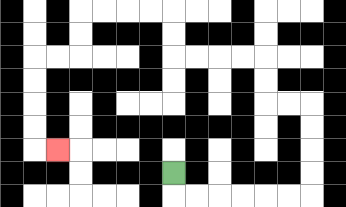{'start': '[7, 7]', 'end': '[2, 6]', 'path_directions': 'D,R,R,R,R,R,R,U,U,U,U,L,L,U,U,L,L,L,L,U,U,L,L,L,L,D,D,L,L,D,D,D,D,R', 'path_coordinates': '[[7, 7], [7, 8], [8, 8], [9, 8], [10, 8], [11, 8], [12, 8], [13, 8], [13, 7], [13, 6], [13, 5], [13, 4], [12, 4], [11, 4], [11, 3], [11, 2], [10, 2], [9, 2], [8, 2], [7, 2], [7, 1], [7, 0], [6, 0], [5, 0], [4, 0], [3, 0], [3, 1], [3, 2], [2, 2], [1, 2], [1, 3], [1, 4], [1, 5], [1, 6], [2, 6]]'}